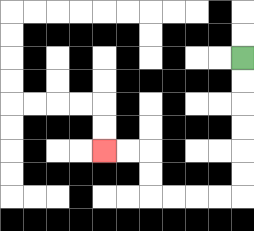{'start': '[10, 2]', 'end': '[4, 6]', 'path_directions': 'D,D,D,D,D,D,L,L,L,L,U,U,L,L', 'path_coordinates': '[[10, 2], [10, 3], [10, 4], [10, 5], [10, 6], [10, 7], [10, 8], [9, 8], [8, 8], [7, 8], [6, 8], [6, 7], [6, 6], [5, 6], [4, 6]]'}